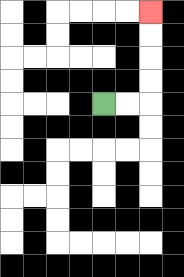{'start': '[4, 4]', 'end': '[6, 0]', 'path_directions': 'R,R,U,U,U,U', 'path_coordinates': '[[4, 4], [5, 4], [6, 4], [6, 3], [6, 2], [6, 1], [6, 0]]'}